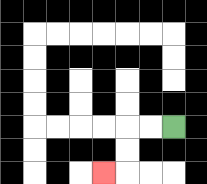{'start': '[7, 5]', 'end': '[4, 7]', 'path_directions': 'L,L,D,D,L', 'path_coordinates': '[[7, 5], [6, 5], [5, 5], [5, 6], [5, 7], [4, 7]]'}